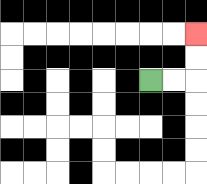{'start': '[6, 3]', 'end': '[8, 1]', 'path_directions': 'R,R,U,U', 'path_coordinates': '[[6, 3], [7, 3], [8, 3], [8, 2], [8, 1]]'}